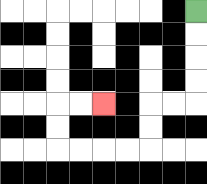{'start': '[8, 0]', 'end': '[4, 4]', 'path_directions': 'D,D,D,D,L,L,D,D,L,L,L,L,U,U,R,R', 'path_coordinates': '[[8, 0], [8, 1], [8, 2], [8, 3], [8, 4], [7, 4], [6, 4], [6, 5], [6, 6], [5, 6], [4, 6], [3, 6], [2, 6], [2, 5], [2, 4], [3, 4], [4, 4]]'}